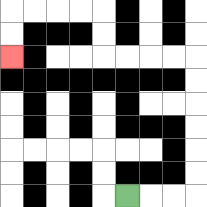{'start': '[5, 8]', 'end': '[0, 2]', 'path_directions': 'R,R,R,U,U,U,U,U,U,L,L,L,L,U,U,L,L,L,L,D,D', 'path_coordinates': '[[5, 8], [6, 8], [7, 8], [8, 8], [8, 7], [8, 6], [8, 5], [8, 4], [8, 3], [8, 2], [7, 2], [6, 2], [5, 2], [4, 2], [4, 1], [4, 0], [3, 0], [2, 0], [1, 0], [0, 0], [0, 1], [0, 2]]'}